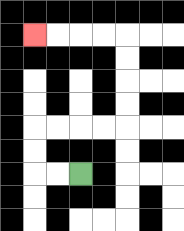{'start': '[3, 7]', 'end': '[1, 1]', 'path_directions': 'L,L,U,U,R,R,R,R,U,U,U,U,L,L,L,L', 'path_coordinates': '[[3, 7], [2, 7], [1, 7], [1, 6], [1, 5], [2, 5], [3, 5], [4, 5], [5, 5], [5, 4], [5, 3], [5, 2], [5, 1], [4, 1], [3, 1], [2, 1], [1, 1]]'}